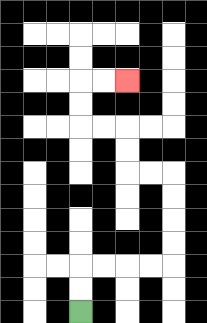{'start': '[3, 13]', 'end': '[5, 3]', 'path_directions': 'U,U,R,R,R,R,U,U,U,U,L,L,U,U,L,L,U,U,R,R', 'path_coordinates': '[[3, 13], [3, 12], [3, 11], [4, 11], [5, 11], [6, 11], [7, 11], [7, 10], [7, 9], [7, 8], [7, 7], [6, 7], [5, 7], [5, 6], [5, 5], [4, 5], [3, 5], [3, 4], [3, 3], [4, 3], [5, 3]]'}